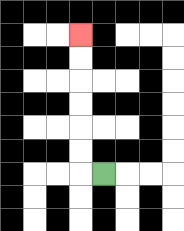{'start': '[4, 7]', 'end': '[3, 1]', 'path_directions': 'L,U,U,U,U,U,U', 'path_coordinates': '[[4, 7], [3, 7], [3, 6], [3, 5], [3, 4], [3, 3], [3, 2], [3, 1]]'}